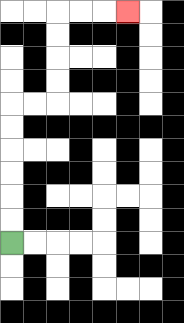{'start': '[0, 10]', 'end': '[5, 0]', 'path_directions': 'U,U,U,U,U,U,R,R,U,U,U,U,R,R,R', 'path_coordinates': '[[0, 10], [0, 9], [0, 8], [0, 7], [0, 6], [0, 5], [0, 4], [1, 4], [2, 4], [2, 3], [2, 2], [2, 1], [2, 0], [3, 0], [4, 0], [5, 0]]'}